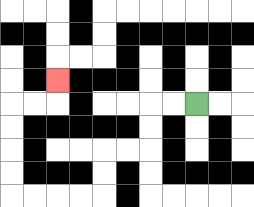{'start': '[8, 4]', 'end': '[2, 3]', 'path_directions': 'L,L,D,D,L,L,D,D,L,L,L,L,U,U,U,U,R,R,U', 'path_coordinates': '[[8, 4], [7, 4], [6, 4], [6, 5], [6, 6], [5, 6], [4, 6], [4, 7], [4, 8], [3, 8], [2, 8], [1, 8], [0, 8], [0, 7], [0, 6], [0, 5], [0, 4], [1, 4], [2, 4], [2, 3]]'}